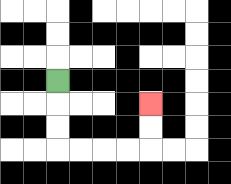{'start': '[2, 3]', 'end': '[6, 4]', 'path_directions': 'D,D,D,R,R,R,R,U,U', 'path_coordinates': '[[2, 3], [2, 4], [2, 5], [2, 6], [3, 6], [4, 6], [5, 6], [6, 6], [6, 5], [6, 4]]'}